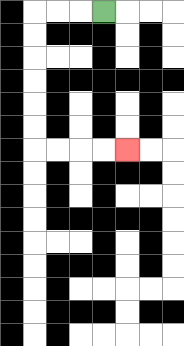{'start': '[4, 0]', 'end': '[5, 6]', 'path_directions': 'L,L,L,D,D,D,D,D,D,R,R,R,R', 'path_coordinates': '[[4, 0], [3, 0], [2, 0], [1, 0], [1, 1], [1, 2], [1, 3], [1, 4], [1, 5], [1, 6], [2, 6], [3, 6], [4, 6], [5, 6]]'}